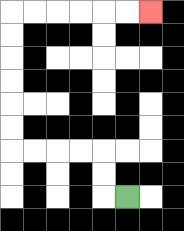{'start': '[5, 8]', 'end': '[6, 0]', 'path_directions': 'L,U,U,L,L,L,L,U,U,U,U,U,U,R,R,R,R,R,R', 'path_coordinates': '[[5, 8], [4, 8], [4, 7], [4, 6], [3, 6], [2, 6], [1, 6], [0, 6], [0, 5], [0, 4], [0, 3], [0, 2], [0, 1], [0, 0], [1, 0], [2, 0], [3, 0], [4, 0], [5, 0], [6, 0]]'}